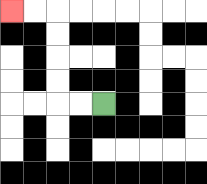{'start': '[4, 4]', 'end': '[0, 0]', 'path_directions': 'L,L,U,U,U,U,L,L', 'path_coordinates': '[[4, 4], [3, 4], [2, 4], [2, 3], [2, 2], [2, 1], [2, 0], [1, 0], [0, 0]]'}